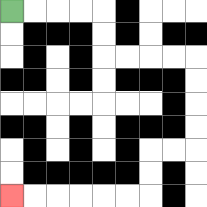{'start': '[0, 0]', 'end': '[0, 8]', 'path_directions': 'R,R,R,R,D,D,R,R,R,R,D,D,D,D,L,L,D,D,L,L,L,L,L,L', 'path_coordinates': '[[0, 0], [1, 0], [2, 0], [3, 0], [4, 0], [4, 1], [4, 2], [5, 2], [6, 2], [7, 2], [8, 2], [8, 3], [8, 4], [8, 5], [8, 6], [7, 6], [6, 6], [6, 7], [6, 8], [5, 8], [4, 8], [3, 8], [2, 8], [1, 8], [0, 8]]'}